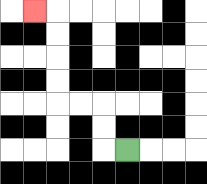{'start': '[5, 6]', 'end': '[1, 0]', 'path_directions': 'L,U,U,L,L,U,U,U,U,L', 'path_coordinates': '[[5, 6], [4, 6], [4, 5], [4, 4], [3, 4], [2, 4], [2, 3], [2, 2], [2, 1], [2, 0], [1, 0]]'}